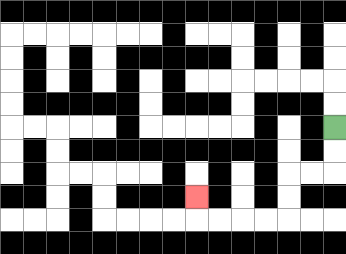{'start': '[14, 5]', 'end': '[8, 8]', 'path_directions': 'D,D,L,L,D,D,L,L,L,L,U', 'path_coordinates': '[[14, 5], [14, 6], [14, 7], [13, 7], [12, 7], [12, 8], [12, 9], [11, 9], [10, 9], [9, 9], [8, 9], [8, 8]]'}